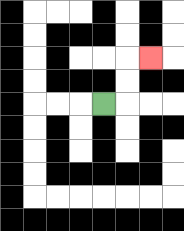{'start': '[4, 4]', 'end': '[6, 2]', 'path_directions': 'R,U,U,R', 'path_coordinates': '[[4, 4], [5, 4], [5, 3], [5, 2], [6, 2]]'}